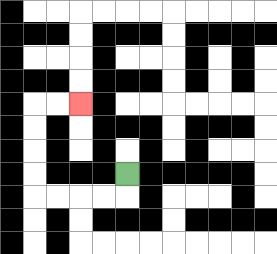{'start': '[5, 7]', 'end': '[3, 4]', 'path_directions': 'D,L,L,L,L,U,U,U,U,R,R', 'path_coordinates': '[[5, 7], [5, 8], [4, 8], [3, 8], [2, 8], [1, 8], [1, 7], [1, 6], [1, 5], [1, 4], [2, 4], [3, 4]]'}